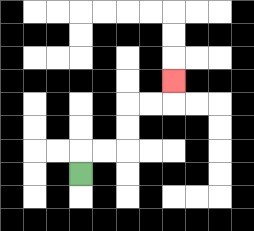{'start': '[3, 7]', 'end': '[7, 3]', 'path_directions': 'U,R,R,U,U,R,R,U', 'path_coordinates': '[[3, 7], [3, 6], [4, 6], [5, 6], [5, 5], [5, 4], [6, 4], [7, 4], [7, 3]]'}